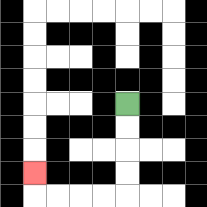{'start': '[5, 4]', 'end': '[1, 7]', 'path_directions': 'D,D,D,D,L,L,L,L,U', 'path_coordinates': '[[5, 4], [5, 5], [5, 6], [5, 7], [5, 8], [4, 8], [3, 8], [2, 8], [1, 8], [1, 7]]'}